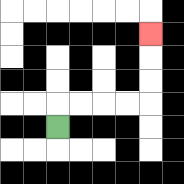{'start': '[2, 5]', 'end': '[6, 1]', 'path_directions': 'U,R,R,R,R,U,U,U', 'path_coordinates': '[[2, 5], [2, 4], [3, 4], [4, 4], [5, 4], [6, 4], [6, 3], [6, 2], [6, 1]]'}